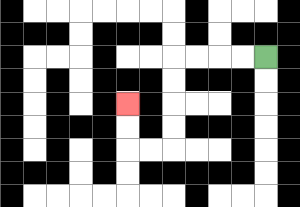{'start': '[11, 2]', 'end': '[5, 4]', 'path_directions': 'L,L,L,L,D,D,D,D,L,L,U,U', 'path_coordinates': '[[11, 2], [10, 2], [9, 2], [8, 2], [7, 2], [7, 3], [7, 4], [7, 5], [7, 6], [6, 6], [5, 6], [5, 5], [5, 4]]'}